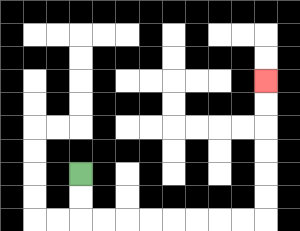{'start': '[3, 7]', 'end': '[11, 3]', 'path_directions': 'D,D,R,R,R,R,R,R,R,R,U,U,U,U,U,U', 'path_coordinates': '[[3, 7], [3, 8], [3, 9], [4, 9], [5, 9], [6, 9], [7, 9], [8, 9], [9, 9], [10, 9], [11, 9], [11, 8], [11, 7], [11, 6], [11, 5], [11, 4], [11, 3]]'}